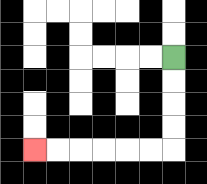{'start': '[7, 2]', 'end': '[1, 6]', 'path_directions': 'D,D,D,D,L,L,L,L,L,L', 'path_coordinates': '[[7, 2], [7, 3], [7, 4], [7, 5], [7, 6], [6, 6], [5, 6], [4, 6], [3, 6], [2, 6], [1, 6]]'}